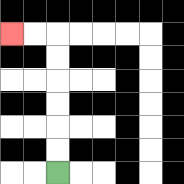{'start': '[2, 7]', 'end': '[0, 1]', 'path_directions': 'U,U,U,U,U,U,L,L', 'path_coordinates': '[[2, 7], [2, 6], [2, 5], [2, 4], [2, 3], [2, 2], [2, 1], [1, 1], [0, 1]]'}